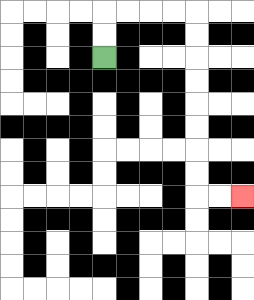{'start': '[4, 2]', 'end': '[10, 8]', 'path_directions': 'U,U,R,R,R,R,D,D,D,D,D,D,D,D,R,R', 'path_coordinates': '[[4, 2], [4, 1], [4, 0], [5, 0], [6, 0], [7, 0], [8, 0], [8, 1], [8, 2], [8, 3], [8, 4], [8, 5], [8, 6], [8, 7], [8, 8], [9, 8], [10, 8]]'}